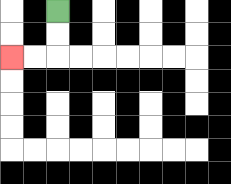{'start': '[2, 0]', 'end': '[0, 2]', 'path_directions': 'D,D,L,L', 'path_coordinates': '[[2, 0], [2, 1], [2, 2], [1, 2], [0, 2]]'}